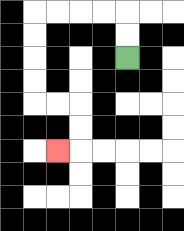{'start': '[5, 2]', 'end': '[2, 6]', 'path_directions': 'U,U,L,L,L,L,D,D,D,D,R,R,D,D,L', 'path_coordinates': '[[5, 2], [5, 1], [5, 0], [4, 0], [3, 0], [2, 0], [1, 0], [1, 1], [1, 2], [1, 3], [1, 4], [2, 4], [3, 4], [3, 5], [3, 6], [2, 6]]'}